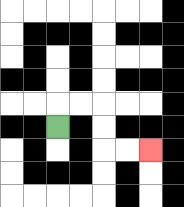{'start': '[2, 5]', 'end': '[6, 6]', 'path_directions': 'U,R,R,D,D,R,R', 'path_coordinates': '[[2, 5], [2, 4], [3, 4], [4, 4], [4, 5], [4, 6], [5, 6], [6, 6]]'}